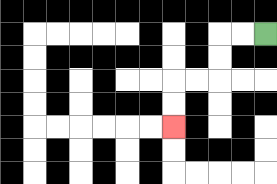{'start': '[11, 1]', 'end': '[7, 5]', 'path_directions': 'L,L,D,D,L,L,D,D', 'path_coordinates': '[[11, 1], [10, 1], [9, 1], [9, 2], [9, 3], [8, 3], [7, 3], [7, 4], [7, 5]]'}